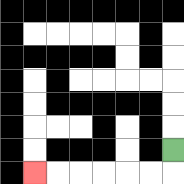{'start': '[7, 6]', 'end': '[1, 7]', 'path_directions': 'D,L,L,L,L,L,L', 'path_coordinates': '[[7, 6], [7, 7], [6, 7], [5, 7], [4, 7], [3, 7], [2, 7], [1, 7]]'}